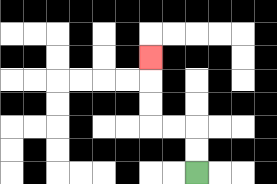{'start': '[8, 7]', 'end': '[6, 2]', 'path_directions': 'U,U,L,L,U,U,U', 'path_coordinates': '[[8, 7], [8, 6], [8, 5], [7, 5], [6, 5], [6, 4], [6, 3], [6, 2]]'}